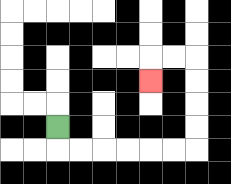{'start': '[2, 5]', 'end': '[6, 3]', 'path_directions': 'D,R,R,R,R,R,R,U,U,U,U,L,L,D', 'path_coordinates': '[[2, 5], [2, 6], [3, 6], [4, 6], [5, 6], [6, 6], [7, 6], [8, 6], [8, 5], [8, 4], [8, 3], [8, 2], [7, 2], [6, 2], [6, 3]]'}